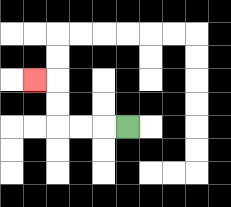{'start': '[5, 5]', 'end': '[1, 3]', 'path_directions': 'L,L,L,U,U,L', 'path_coordinates': '[[5, 5], [4, 5], [3, 5], [2, 5], [2, 4], [2, 3], [1, 3]]'}